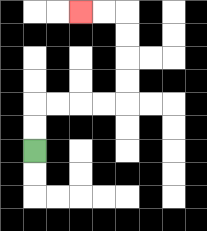{'start': '[1, 6]', 'end': '[3, 0]', 'path_directions': 'U,U,R,R,R,R,U,U,U,U,L,L', 'path_coordinates': '[[1, 6], [1, 5], [1, 4], [2, 4], [3, 4], [4, 4], [5, 4], [5, 3], [5, 2], [5, 1], [5, 0], [4, 0], [3, 0]]'}